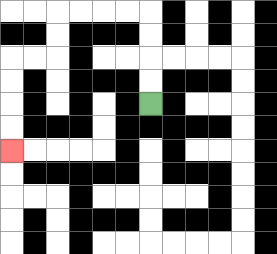{'start': '[6, 4]', 'end': '[0, 6]', 'path_directions': 'U,U,U,U,L,L,L,L,D,D,L,L,D,D,D,D', 'path_coordinates': '[[6, 4], [6, 3], [6, 2], [6, 1], [6, 0], [5, 0], [4, 0], [3, 0], [2, 0], [2, 1], [2, 2], [1, 2], [0, 2], [0, 3], [0, 4], [0, 5], [0, 6]]'}